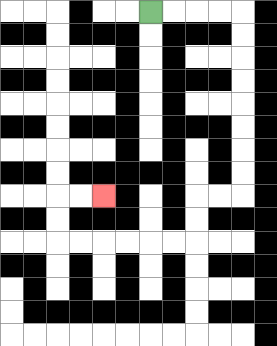{'start': '[6, 0]', 'end': '[4, 8]', 'path_directions': 'R,R,R,R,D,D,D,D,D,D,D,D,L,L,D,D,L,L,L,L,L,L,U,U,R,R', 'path_coordinates': '[[6, 0], [7, 0], [8, 0], [9, 0], [10, 0], [10, 1], [10, 2], [10, 3], [10, 4], [10, 5], [10, 6], [10, 7], [10, 8], [9, 8], [8, 8], [8, 9], [8, 10], [7, 10], [6, 10], [5, 10], [4, 10], [3, 10], [2, 10], [2, 9], [2, 8], [3, 8], [4, 8]]'}